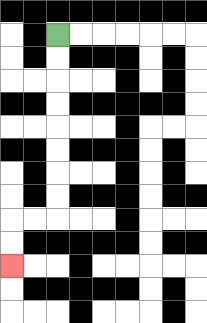{'start': '[2, 1]', 'end': '[0, 11]', 'path_directions': 'D,D,D,D,D,D,D,D,L,L,D,D', 'path_coordinates': '[[2, 1], [2, 2], [2, 3], [2, 4], [2, 5], [2, 6], [2, 7], [2, 8], [2, 9], [1, 9], [0, 9], [0, 10], [0, 11]]'}